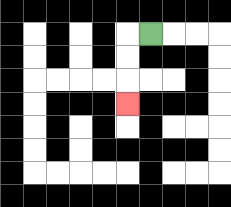{'start': '[6, 1]', 'end': '[5, 4]', 'path_directions': 'L,D,D,D', 'path_coordinates': '[[6, 1], [5, 1], [5, 2], [5, 3], [5, 4]]'}